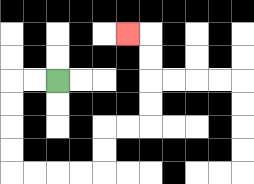{'start': '[2, 3]', 'end': '[5, 1]', 'path_directions': 'L,L,D,D,D,D,R,R,R,R,U,U,R,R,U,U,U,U,L', 'path_coordinates': '[[2, 3], [1, 3], [0, 3], [0, 4], [0, 5], [0, 6], [0, 7], [1, 7], [2, 7], [3, 7], [4, 7], [4, 6], [4, 5], [5, 5], [6, 5], [6, 4], [6, 3], [6, 2], [6, 1], [5, 1]]'}